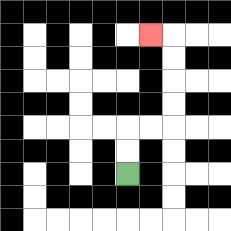{'start': '[5, 7]', 'end': '[6, 1]', 'path_directions': 'U,U,R,R,U,U,U,U,L', 'path_coordinates': '[[5, 7], [5, 6], [5, 5], [6, 5], [7, 5], [7, 4], [7, 3], [7, 2], [7, 1], [6, 1]]'}